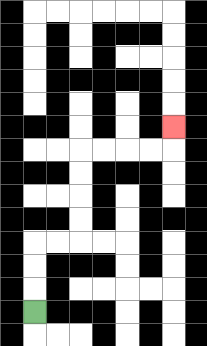{'start': '[1, 13]', 'end': '[7, 5]', 'path_directions': 'U,U,U,R,R,U,U,U,U,R,R,R,R,U', 'path_coordinates': '[[1, 13], [1, 12], [1, 11], [1, 10], [2, 10], [3, 10], [3, 9], [3, 8], [3, 7], [3, 6], [4, 6], [5, 6], [6, 6], [7, 6], [7, 5]]'}